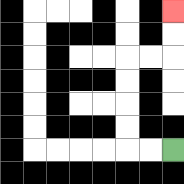{'start': '[7, 6]', 'end': '[7, 0]', 'path_directions': 'L,L,U,U,U,U,R,R,U,U', 'path_coordinates': '[[7, 6], [6, 6], [5, 6], [5, 5], [5, 4], [5, 3], [5, 2], [6, 2], [7, 2], [7, 1], [7, 0]]'}